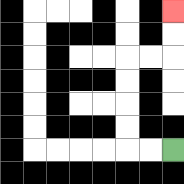{'start': '[7, 6]', 'end': '[7, 0]', 'path_directions': 'L,L,U,U,U,U,R,R,U,U', 'path_coordinates': '[[7, 6], [6, 6], [5, 6], [5, 5], [5, 4], [5, 3], [5, 2], [6, 2], [7, 2], [7, 1], [7, 0]]'}